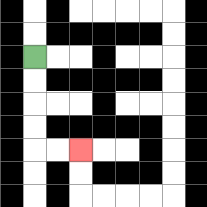{'start': '[1, 2]', 'end': '[3, 6]', 'path_directions': 'D,D,D,D,R,R', 'path_coordinates': '[[1, 2], [1, 3], [1, 4], [1, 5], [1, 6], [2, 6], [3, 6]]'}